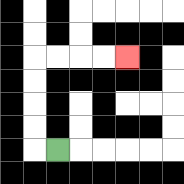{'start': '[2, 6]', 'end': '[5, 2]', 'path_directions': 'L,U,U,U,U,R,R,R,R', 'path_coordinates': '[[2, 6], [1, 6], [1, 5], [1, 4], [1, 3], [1, 2], [2, 2], [3, 2], [4, 2], [5, 2]]'}